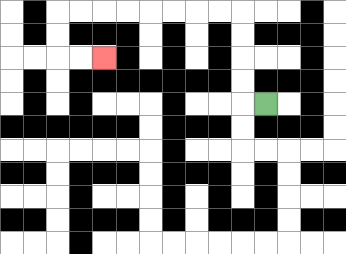{'start': '[11, 4]', 'end': '[4, 2]', 'path_directions': 'L,U,U,U,U,L,L,L,L,L,L,L,L,D,D,R,R', 'path_coordinates': '[[11, 4], [10, 4], [10, 3], [10, 2], [10, 1], [10, 0], [9, 0], [8, 0], [7, 0], [6, 0], [5, 0], [4, 0], [3, 0], [2, 0], [2, 1], [2, 2], [3, 2], [4, 2]]'}